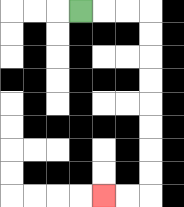{'start': '[3, 0]', 'end': '[4, 8]', 'path_directions': 'R,R,R,D,D,D,D,D,D,D,D,L,L', 'path_coordinates': '[[3, 0], [4, 0], [5, 0], [6, 0], [6, 1], [6, 2], [6, 3], [6, 4], [6, 5], [6, 6], [6, 7], [6, 8], [5, 8], [4, 8]]'}